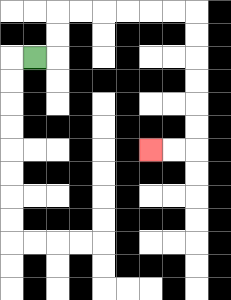{'start': '[1, 2]', 'end': '[6, 6]', 'path_directions': 'R,U,U,R,R,R,R,R,R,D,D,D,D,D,D,L,L', 'path_coordinates': '[[1, 2], [2, 2], [2, 1], [2, 0], [3, 0], [4, 0], [5, 0], [6, 0], [7, 0], [8, 0], [8, 1], [8, 2], [8, 3], [8, 4], [8, 5], [8, 6], [7, 6], [6, 6]]'}